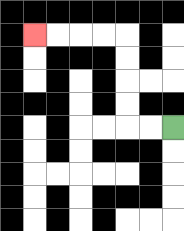{'start': '[7, 5]', 'end': '[1, 1]', 'path_directions': 'L,L,U,U,U,U,L,L,L,L', 'path_coordinates': '[[7, 5], [6, 5], [5, 5], [5, 4], [5, 3], [5, 2], [5, 1], [4, 1], [3, 1], [2, 1], [1, 1]]'}